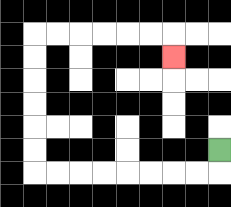{'start': '[9, 6]', 'end': '[7, 2]', 'path_directions': 'D,L,L,L,L,L,L,L,L,U,U,U,U,U,U,R,R,R,R,R,R,D', 'path_coordinates': '[[9, 6], [9, 7], [8, 7], [7, 7], [6, 7], [5, 7], [4, 7], [3, 7], [2, 7], [1, 7], [1, 6], [1, 5], [1, 4], [1, 3], [1, 2], [1, 1], [2, 1], [3, 1], [4, 1], [5, 1], [6, 1], [7, 1], [7, 2]]'}